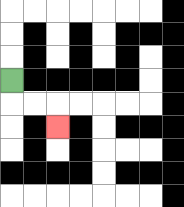{'start': '[0, 3]', 'end': '[2, 5]', 'path_directions': 'D,R,R,D', 'path_coordinates': '[[0, 3], [0, 4], [1, 4], [2, 4], [2, 5]]'}